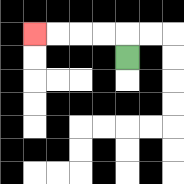{'start': '[5, 2]', 'end': '[1, 1]', 'path_directions': 'U,L,L,L,L', 'path_coordinates': '[[5, 2], [5, 1], [4, 1], [3, 1], [2, 1], [1, 1]]'}